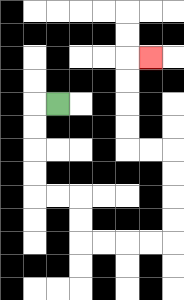{'start': '[2, 4]', 'end': '[6, 2]', 'path_directions': 'L,D,D,D,D,R,R,D,D,R,R,R,R,U,U,U,U,L,L,U,U,U,U,R', 'path_coordinates': '[[2, 4], [1, 4], [1, 5], [1, 6], [1, 7], [1, 8], [2, 8], [3, 8], [3, 9], [3, 10], [4, 10], [5, 10], [6, 10], [7, 10], [7, 9], [7, 8], [7, 7], [7, 6], [6, 6], [5, 6], [5, 5], [5, 4], [5, 3], [5, 2], [6, 2]]'}